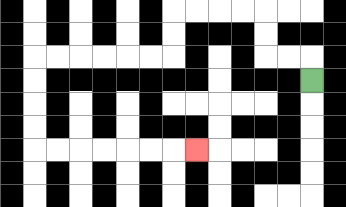{'start': '[13, 3]', 'end': '[8, 6]', 'path_directions': 'U,L,L,U,U,L,L,L,L,D,D,L,L,L,L,L,L,D,D,D,D,R,R,R,R,R,R,R', 'path_coordinates': '[[13, 3], [13, 2], [12, 2], [11, 2], [11, 1], [11, 0], [10, 0], [9, 0], [8, 0], [7, 0], [7, 1], [7, 2], [6, 2], [5, 2], [4, 2], [3, 2], [2, 2], [1, 2], [1, 3], [1, 4], [1, 5], [1, 6], [2, 6], [3, 6], [4, 6], [5, 6], [6, 6], [7, 6], [8, 6]]'}